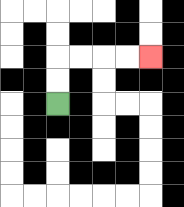{'start': '[2, 4]', 'end': '[6, 2]', 'path_directions': 'U,U,R,R,R,R', 'path_coordinates': '[[2, 4], [2, 3], [2, 2], [3, 2], [4, 2], [5, 2], [6, 2]]'}